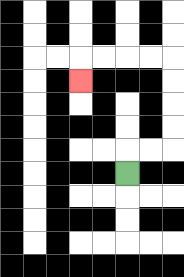{'start': '[5, 7]', 'end': '[3, 3]', 'path_directions': 'U,R,R,U,U,U,U,L,L,L,L,D', 'path_coordinates': '[[5, 7], [5, 6], [6, 6], [7, 6], [7, 5], [7, 4], [7, 3], [7, 2], [6, 2], [5, 2], [4, 2], [3, 2], [3, 3]]'}